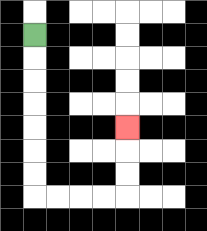{'start': '[1, 1]', 'end': '[5, 5]', 'path_directions': 'D,D,D,D,D,D,D,R,R,R,R,U,U,U', 'path_coordinates': '[[1, 1], [1, 2], [1, 3], [1, 4], [1, 5], [1, 6], [1, 7], [1, 8], [2, 8], [3, 8], [4, 8], [5, 8], [5, 7], [5, 6], [5, 5]]'}